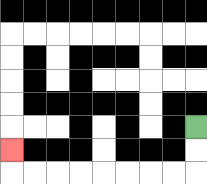{'start': '[8, 5]', 'end': '[0, 6]', 'path_directions': 'D,D,L,L,L,L,L,L,L,L,U', 'path_coordinates': '[[8, 5], [8, 6], [8, 7], [7, 7], [6, 7], [5, 7], [4, 7], [3, 7], [2, 7], [1, 7], [0, 7], [0, 6]]'}